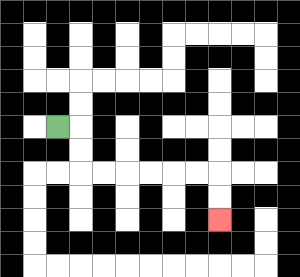{'start': '[2, 5]', 'end': '[9, 9]', 'path_directions': 'R,D,D,R,R,R,R,R,R,D,D', 'path_coordinates': '[[2, 5], [3, 5], [3, 6], [3, 7], [4, 7], [5, 7], [6, 7], [7, 7], [8, 7], [9, 7], [9, 8], [9, 9]]'}